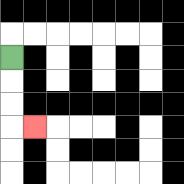{'start': '[0, 2]', 'end': '[1, 5]', 'path_directions': 'D,D,D,R', 'path_coordinates': '[[0, 2], [0, 3], [0, 4], [0, 5], [1, 5]]'}